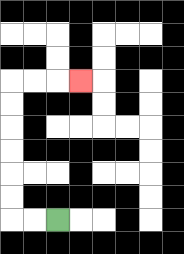{'start': '[2, 9]', 'end': '[3, 3]', 'path_directions': 'L,L,U,U,U,U,U,U,R,R,R', 'path_coordinates': '[[2, 9], [1, 9], [0, 9], [0, 8], [0, 7], [0, 6], [0, 5], [0, 4], [0, 3], [1, 3], [2, 3], [3, 3]]'}